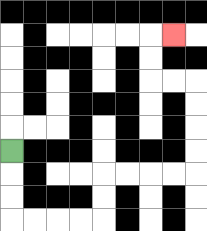{'start': '[0, 6]', 'end': '[7, 1]', 'path_directions': 'D,D,D,R,R,R,R,U,U,R,R,R,R,U,U,U,U,L,L,U,U,R', 'path_coordinates': '[[0, 6], [0, 7], [0, 8], [0, 9], [1, 9], [2, 9], [3, 9], [4, 9], [4, 8], [4, 7], [5, 7], [6, 7], [7, 7], [8, 7], [8, 6], [8, 5], [8, 4], [8, 3], [7, 3], [6, 3], [6, 2], [6, 1], [7, 1]]'}